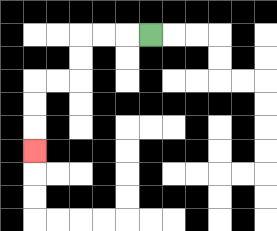{'start': '[6, 1]', 'end': '[1, 6]', 'path_directions': 'L,L,L,D,D,L,L,D,D,D', 'path_coordinates': '[[6, 1], [5, 1], [4, 1], [3, 1], [3, 2], [3, 3], [2, 3], [1, 3], [1, 4], [1, 5], [1, 6]]'}